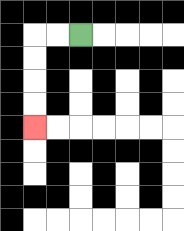{'start': '[3, 1]', 'end': '[1, 5]', 'path_directions': 'L,L,D,D,D,D', 'path_coordinates': '[[3, 1], [2, 1], [1, 1], [1, 2], [1, 3], [1, 4], [1, 5]]'}